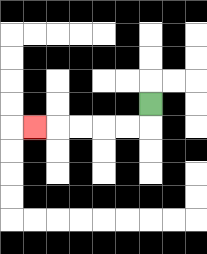{'start': '[6, 4]', 'end': '[1, 5]', 'path_directions': 'D,L,L,L,L,L', 'path_coordinates': '[[6, 4], [6, 5], [5, 5], [4, 5], [3, 5], [2, 5], [1, 5]]'}